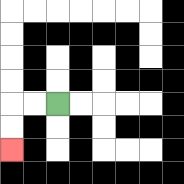{'start': '[2, 4]', 'end': '[0, 6]', 'path_directions': 'L,L,D,D', 'path_coordinates': '[[2, 4], [1, 4], [0, 4], [0, 5], [0, 6]]'}